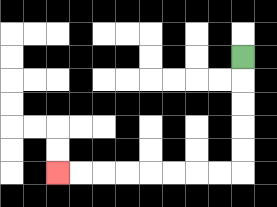{'start': '[10, 2]', 'end': '[2, 7]', 'path_directions': 'D,D,D,D,D,L,L,L,L,L,L,L,L', 'path_coordinates': '[[10, 2], [10, 3], [10, 4], [10, 5], [10, 6], [10, 7], [9, 7], [8, 7], [7, 7], [6, 7], [5, 7], [4, 7], [3, 7], [2, 7]]'}